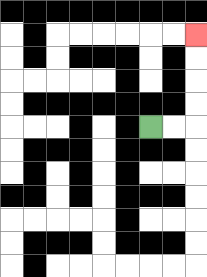{'start': '[6, 5]', 'end': '[8, 1]', 'path_directions': 'R,R,U,U,U,U', 'path_coordinates': '[[6, 5], [7, 5], [8, 5], [8, 4], [8, 3], [8, 2], [8, 1]]'}